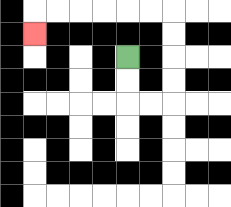{'start': '[5, 2]', 'end': '[1, 1]', 'path_directions': 'D,D,R,R,U,U,U,U,L,L,L,L,L,L,D', 'path_coordinates': '[[5, 2], [5, 3], [5, 4], [6, 4], [7, 4], [7, 3], [7, 2], [7, 1], [7, 0], [6, 0], [5, 0], [4, 0], [3, 0], [2, 0], [1, 0], [1, 1]]'}